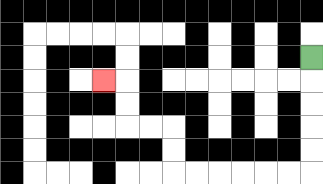{'start': '[13, 2]', 'end': '[4, 3]', 'path_directions': 'D,D,D,D,D,L,L,L,L,L,L,U,U,L,L,U,U,L', 'path_coordinates': '[[13, 2], [13, 3], [13, 4], [13, 5], [13, 6], [13, 7], [12, 7], [11, 7], [10, 7], [9, 7], [8, 7], [7, 7], [7, 6], [7, 5], [6, 5], [5, 5], [5, 4], [5, 3], [4, 3]]'}